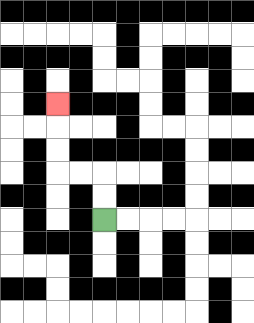{'start': '[4, 9]', 'end': '[2, 4]', 'path_directions': 'U,U,L,L,U,U,U', 'path_coordinates': '[[4, 9], [4, 8], [4, 7], [3, 7], [2, 7], [2, 6], [2, 5], [2, 4]]'}